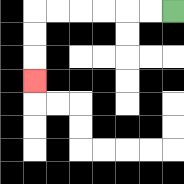{'start': '[7, 0]', 'end': '[1, 3]', 'path_directions': 'L,L,L,L,L,L,D,D,D', 'path_coordinates': '[[7, 0], [6, 0], [5, 0], [4, 0], [3, 0], [2, 0], [1, 0], [1, 1], [1, 2], [1, 3]]'}